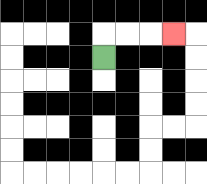{'start': '[4, 2]', 'end': '[7, 1]', 'path_directions': 'U,R,R,R', 'path_coordinates': '[[4, 2], [4, 1], [5, 1], [6, 1], [7, 1]]'}